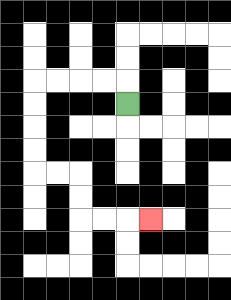{'start': '[5, 4]', 'end': '[6, 9]', 'path_directions': 'U,L,L,L,L,D,D,D,D,R,R,D,D,R,R,R', 'path_coordinates': '[[5, 4], [5, 3], [4, 3], [3, 3], [2, 3], [1, 3], [1, 4], [1, 5], [1, 6], [1, 7], [2, 7], [3, 7], [3, 8], [3, 9], [4, 9], [5, 9], [6, 9]]'}